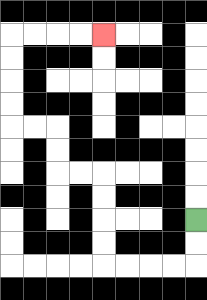{'start': '[8, 9]', 'end': '[4, 1]', 'path_directions': 'D,D,L,L,L,L,U,U,U,U,L,L,U,U,L,L,U,U,U,U,R,R,R,R', 'path_coordinates': '[[8, 9], [8, 10], [8, 11], [7, 11], [6, 11], [5, 11], [4, 11], [4, 10], [4, 9], [4, 8], [4, 7], [3, 7], [2, 7], [2, 6], [2, 5], [1, 5], [0, 5], [0, 4], [0, 3], [0, 2], [0, 1], [1, 1], [2, 1], [3, 1], [4, 1]]'}